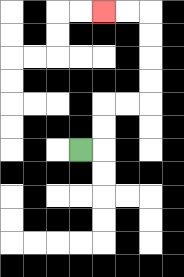{'start': '[3, 6]', 'end': '[4, 0]', 'path_directions': 'R,U,U,R,R,U,U,U,U,L,L', 'path_coordinates': '[[3, 6], [4, 6], [4, 5], [4, 4], [5, 4], [6, 4], [6, 3], [6, 2], [6, 1], [6, 0], [5, 0], [4, 0]]'}